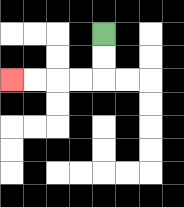{'start': '[4, 1]', 'end': '[0, 3]', 'path_directions': 'D,D,L,L,L,L', 'path_coordinates': '[[4, 1], [4, 2], [4, 3], [3, 3], [2, 3], [1, 3], [0, 3]]'}